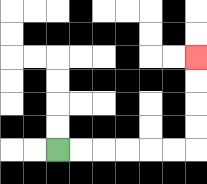{'start': '[2, 6]', 'end': '[8, 2]', 'path_directions': 'R,R,R,R,R,R,U,U,U,U', 'path_coordinates': '[[2, 6], [3, 6], [4, 6], [5, 6], [6, 6], [7, 6], [8, 6], [8, 5], [8, 4], [8, 3], [8, 2]]'}